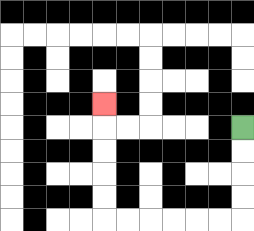{'start': '[10, 5]', 'end': '[4, 4]', 'path_directions': 'D,D,D,D,L,L,L,L,L,L,U,U,U,U,U', 'path_coordinates': '[[10, 5], [10, 6], [10, 7], [10, 8], [10, 9], [9, 9], [8, 9], [7, 9], [6, 9], [5, 9], [4, 9], [4, 8], [4, 7], [4, 6], [4, 5], [4, 4]]'}